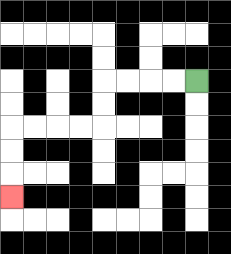{'start': '[8, 3]', 'end': '[0, 8]', 'path_directions': 'L,L,L,L,D,D,L,L,L,L,D,D,D', 'path_coordinates': '[[8, 3], [7, 3], [6, 3], [5, 3], [4, 3], [4, 4], [4, 5], [3, 5], [2, 5], [1, 5], [0, 5], [0, 6], [0, 7], [0, 8]]'}